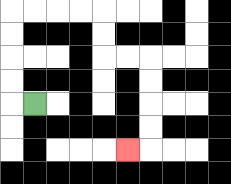{'start': '[1, 4]', 'end': '[5, 6]', 'path_directions': 'L,U,U,U,U,R,R,R,R,D,D,R,R,D,D,D,D,L', 'path_coordinates': '[[1, 4], [0, 4], [0, 3], [0, 2], [0, 1], [0, 0], [1, 0], [2, 0], [3, 0], [4, 0], [4, 1], [4, 2], [5, 2], [6, 2], [6, 3], [6, 4], [6, 5], [6, 6], [5, 6]]'}